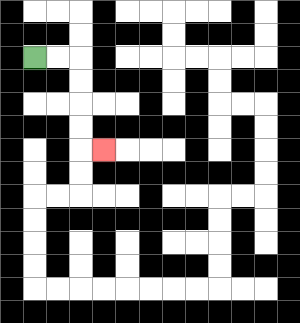{'start': '[1, 2]', 'end': '[4, 6]', 'path_directions': 'R,R,D,D,D,D,R', 'path_coordinates': '[[1, 2], [2, 2], [3, 2], [3, 3], [3, 4], [3, 5], [3, 6], [4, 6]]'}